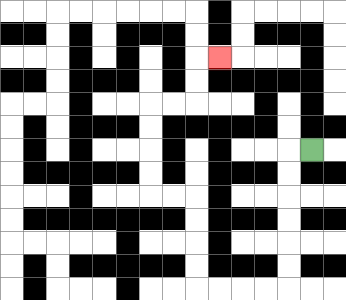{'start': '[13, 6]', 'end': '[9, 2]', 'path_directions': 'L,D,D,D,D,D,D,L,L,L,L,U,U,U,U,L,L,U,U,U,U,R,R,U,U,R', 'path_coordinates': '[[13, 6], [12, 6], [12, 7], [12, 8], [12, 9], [12, 10], [12, 11], [12, 12], [11, 12], [10, 12], [9, 12], [8, 12], [8, 11], [8, 10], [8, 9], [8, 8], [7, 8], [6, 8], [6, 7], [6, 6], [6, 5], [6, 4], [7, 4], [8, 4], [8, 3], [8, 2], [9, 2]]'}